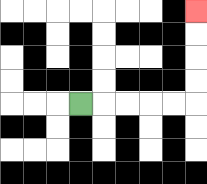{'start': '[3, 4]', 'end': '[8, 0]', 'path_directions': 'R,R,R,R,R,U,U,U,U', 'path_coordinates': '[[3, 4], [4, 4], [5, 4], [6, 4], [7, 4], [8, 4], [8, 3], [8, 2], [8, 1], [8, 0]]'}